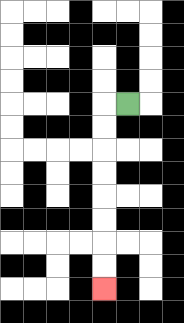{'start': '[5, 4]', 'end': '[4, 12]', 'path_directions': 'L,D,D,D,D,D,D,D,D', 'path_coordinates': '[[5, 4], [4, 4], [4, 5], [4, 6], [4, 7], [4, 8], [4, 9], [4, 10], [4, 11], [4, 12]]'}